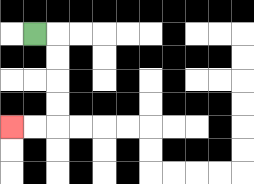{'start': '[1, 1]', 'end': '[0, 5]', 'path_directions': 'R,D,D,D,D,L,L', 'path_coordinates': '[[1, 1], [2, 1], [2, 2], [2, 3], [2, 4], [2, 5], [1, 5], [0, 5]]'}